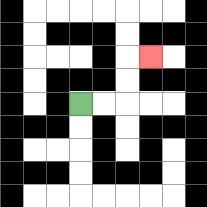{'start': '[3, 4]', 'end': '[6, 2]', 'path_directions': 'R,R,U,U,R', 'path_coordinates': '[[3, 4], [4, 4], [5, 4], [5, 3], [5, 2], [6, 2]]'}